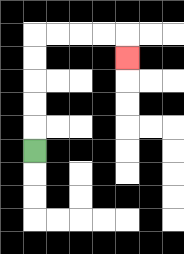{'start': '[1, 6]', 'end': '[5, 2]', 'path_directions': 'U,U,U,U,U,R,R,R,R,D', 'path_coordinates': '[[1, 6], [1, 5], [1, 4], [1, 3], [1, 2], [1, 1], [2, 1], [3, 1], [4, 1], [5, 1], [5, 2]]'}